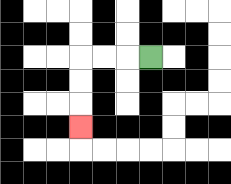{'start': '[6, 2]', 'end': '[3, 5]', 'path_directions': 'L,L,L,D,D,D', 'path_coordinates': '[[6, 2], [5, 2], [4, 2], [3, 2], [3, 3], [3, 4], [3, 5]]'}